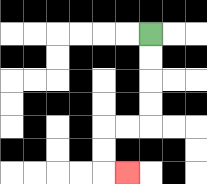{'start': '[6, 1]', 'end': '[5, 7]', 'path_directions': 'D,D,D,D,L,L,D,D,R', 'path_coordinates': '[[6, 1], [6, 2], [6, 3], [6, 4], [6, 5], [5, 5], [4, 5], [4, 6], [4, 7], [5, 7]]'}